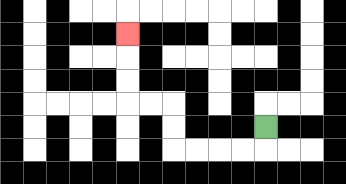{'start': '[11, 5]', 'end': '[5, 1]', 'path_directions': 'D,L,L,L,L,U,U,L,L,U,U,U', 'path_coordinates': '[[11, 5], [11, 6], [10, 6], [9, 6], [8, 6], [7, 6], [7, 5], [7, 4], [6, 4], [5, 4], [5, 3], [5, 2], [5, 1]]'}